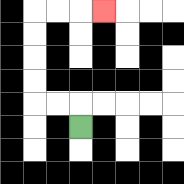{'start': '[3, 5]', 'end': '[4, 0]', 'path_directions': 'U,L,L,U,U,U,U,R,R,R', 'path_coordinates': '[[3, 5], [3, 4], [2, 4], [1, 4], [1, 3], [1, 2], [1, 1], [1, 0], [2, 0], [3, 0], [4, 0]]'}